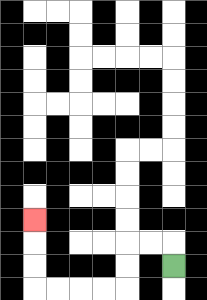{'start': '[7, 11]', 'end': '[1, 9]', 'path_directions': 'U,L,L,D,D,L,L,L,L,U,U,U', 'path_coordinates': '[[7, 11], [7, 10], [6, 10], [5, 10], [5, 11], [5, 12], [4, 12], [3, 12], [2, 12], [1, 12], [1, 11], [1, 10], [1, 9]]'}